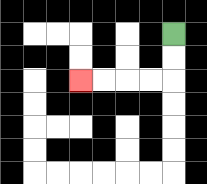{'start': '[7, 1]', 'end': '[3, 3]', 'path_directions': 'D,D,L,L,L,L', 'path_coordinates': '[[7, 1], [7, 2], [7, 3], [6, 3], [5, 3], [4, 3], [3, 3]]'}